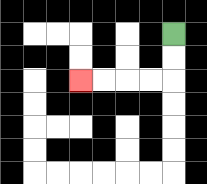{'start': '[7, 1]', 'end': '[3, 3]', 'path_directions': 'D,D,L,L,L,L', 'path_coordinates': '[[7, 1], [7, 2], [7, 3], [6, 3], [5, 3], [4, 3], [3, 3]]'}